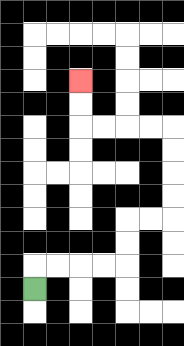{'start': '[1, 12]', 'end': '[3, 3]', 'path_directions': 'U,R,R,R,R,U,U,R,R,U,U,U,U,L,L,L,L,U,U', 'path_coordinates': '[[1, 12], [1, 11], [2, 11], [3, 11], [4, 11], [5, 11], [5, 10], [5, 9], [6, 9], [7, 9], [7, 8], [7, 7], [7, 6], [7, 5], [6, 5], [5, 5], [4, 5], [3, 5], [3, 4], [3, 3]]'}